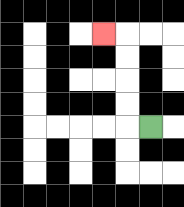{'start': '[6, 5]', 'end': '[4, 1]', 'path_directions': 'L,U,U,U,U,L', 'path_coordinates': '[[6, 5], [5, 5], [5, 4], [5, 3], [5, 2], [5, 1], [4, 1]]'}